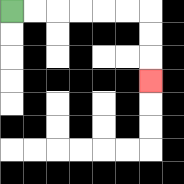{'start': '[0, 0]', 'end': '[6, 3]', 'path_directions': 'R,R,R,R,R,R,D,D,D', 'path_coordinates': '[[0, 0], [1, 0], [2, 0], [3, 0], [4, 0], [5, 0], [6, 0], [6, 1], [6, 2], [6, 3]]'}